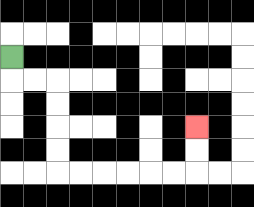{'start': '[0, 2]', 'end': '[8, 5]', 'path_directions': 'D,R,R,D,D,D,D,R,R,R,R,R,R,U,U', 'path_coordinates': '[[0, 2], [0, 3], [1, 3], [2, 3], [2, 4], [2, 5], [2, 6], [2, 7], [3, 7], [4, 7], [5, 7], [6, 7], [7, 7], [8, 7], [8, 6], [8, 5]]'}